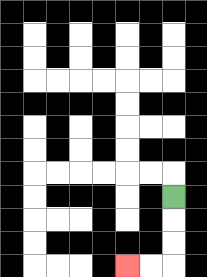{'start': '[7, 8]', 'end': '[5, 11]', 'path_directions': 'D,D,D,L,L', 'path_coordinates': '[[7, 8], [7, 9], [7, 10], [7, 11], [6, 11], [5, 11]]'}